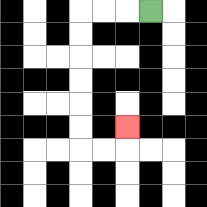{'start': '[6, 0]', 'end': '[5, 5]', 'path_directions': 'L,L,L,D,D,D,D,D,D,R,R,U', 'path_coordinates': '[[6, 0], [5, 0], [4, 0], [3, 0], [3, 1], [3, 2], [3, 3], [3, 4], [3, 5], [3, 6], [4, 6], [5, 6], [5, 5]]'}